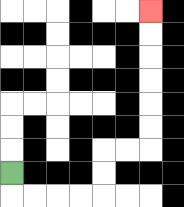{'start': '[0, 7]', 'end': '[6, 0]', 'path_directions': 'D,R,R,R,R,U,U,R,R,U,U,U,U,U,U', 'path_coordinates': '[[0, 7], [0, 8], [1, 8], [2, 8], [3, 8], [4, 8], [4, 7], [4, 6], [5, 6], [6, 6], [6, 5], [6, 4], [6, 3], [6, 2], [6, 1], [6, 0]]'}